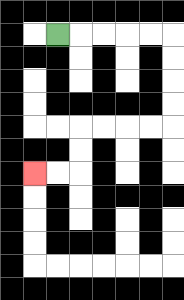{'start': '[2, 1]', 'end': '[1, 7]', 'path_directions': 'R,R,R,R,R,D,D,D,D,L,L,L,L,D,D,L,L', 'path_coordinates': '[[2, 1], [3, 1], [4, 1], [5, 1], [6, 1], [7, 1], [7, 2], [7, 3], [7, 4], [7, 5], [6, 5], [5, 5], [4, 5], [3, 5], [3, 6], [3, 7], [2, 7], [1, 7]]'}